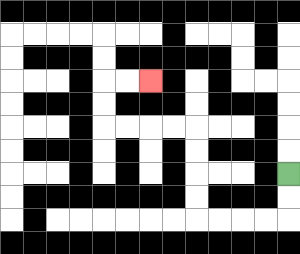{'start': '[12, 7]', 'end': '[6, 3]', 'path_directions': 'D,D,L,L,L,L,U,U,U,U,L,L,L,L,U,U,R,R', 'path_coordinates': '[[12, 7], [12, 8], [12, 9], [11, 9], [10, 9], [9, 9], [8, 9], [8, 8], [8, 7], [8, 6], [8, 5], [7, 5], [6, 5], [5, 5], [4, 5], [4, 4], [4, 3], [5, 3], [6, 3]]'}